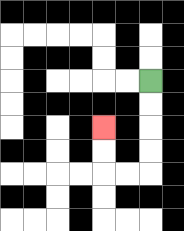{'start': '[6, 3]', 'end': '[4, 5]', 'path_directions': 'D,D,D,D,L,L,U,U', 'path_coordinates': '[[6, 3], [6, 4], [6, 5], [6, 6], [6, 7], [5, 7], [4, 7], [4, 6], [4, 5]]'}